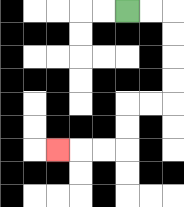{'start': '[5, 0]', 'end': '[2, 6]', 'path_directions': 'R,R,D,D,D,D,L,L,D,D,L,L,L', 'path_coordinates': '[[5, 0], [6, 0], [7, 0], [7, 1], [7, 2], [7, 3], [7, 4], [6, 4], [5, 4], [5, 5], [5, 6], [4, 6], [3, 6], [2, 6]]'}